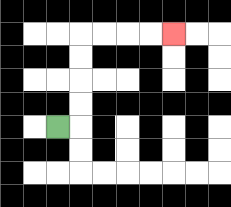{'start': '[2, 5]', 'end': '[7, 1]', 'path_directions': 'R,U,U,U,U,R,R,R,R', 'path_coordinates': '[[2, 5], [3, 5], [3, 4], [3, 3], [3, 2], [3, 1], [4, 1], [5, 1], [6, 1], [7, 1]]'}